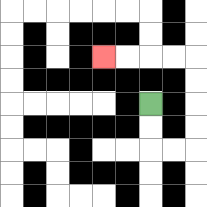{'start': '[6, 4]', 'end': '[4, 2]', 'path_directions': 'D,D,R,R,U,U,U,U,L,L,L,L', 'path_coordinates': '[[6, 4], [6, 5], [6, 6], [7, 6], [8, 6], [8, 5], [8, 4], [8, 3], [8, 2], [7, 2], [6, 2], [5, 2], [4, 2]]'}